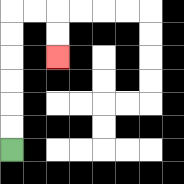{'start': '[0, 6]', 'end': '[2, 2]', 'path_directions': 'U,U,U,U,U,U,R,R,D,D', 'path_coordinates': '[[0, 6], [0, 5], [0, 4], [0, 3], [0, 2], [0, 1], [0, 0], [1, 0], [2, 0], [2, 1], [2, 2]]'}